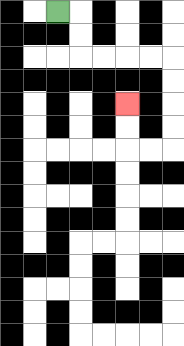{'start': '[2, 0]', 'end': '[5, 4]', 'path_directions': 'R,D,D,R,R,R,R,D,D,D,D,L,L,U,U', 'path_coordinates': '[[2, 0], [3, 0], [3, 1], [3, 2], [4, 2], [5, 2], [6, 2], [7, 2], [7, 3], [7, 4], [7, 5], [7, 6], [6, 6], [5, 6], [5, 5], [5, 4]]'}